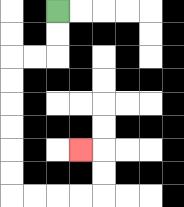{'start': '[2, 0]', 'end': '[3, 6]', 'path_directions': 'D,D,L,L,D,D,D,D,D,D,R,R,R,R,U,U,L', 'path_coordinates': '[[2, 0], [2, 1], [2, 2], [1, 2], [0, 2], [0, 3], [0, 4], [0, 5], [0, 6], [0, 7], [0, 8], [1, 8], [2, 8], [3, 8], [4, 8], [4, 7], [4, 6], [3, 6]]'}